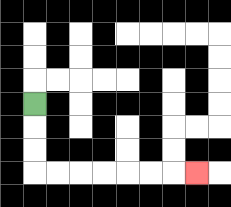{'start': '[1, 4]', 'end': '[8, 7]', 'path_directions': 'D,D,D,R,R,R,R,R,R,R', 'path_coordinates': '[[1, 4], [1, 5], [1, 6], [1, 7], [2, 7], [3, 7], [4, 7], [5, 7], [6, 7], [7, 7], [8, 7]]'}